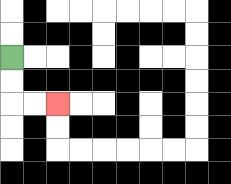{'start': '[0, 2]', 'end': '[2, 4]', 'path_directions': 'D,D,R,R', 'path_coordinates': '[[0, 2], [0, 3], [0, 4], [1, 4], [2, 4]]'}